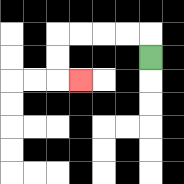{'start': '[6, 2]', 'end': '[3, 3]', 'path_directions': 'U,L,L,L,L,D,D,R', 'path_coordinates': '[[6, 2], [6, 1], [5, 1], [4, 1], [3, 1], [2, 1], [2, 2], [2, 3], [3, 3]]'}